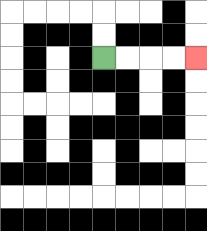{'start': '[4, 2]', 'end': '[8, 2]', 'path_directions': 'R,R,R,R', 'path_coordinates': '[[4, 2], [5, 2], [6, 2], [7, 2], [8, 2]]'}